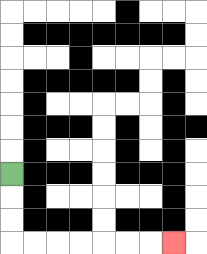{'start': '[0, 7]', 'end': '[7, 10]', 'path_directions': 'D,D,D,R,R,R,R,R,R,R', 'path_coordinates': '[[0, 7], [0, 8], [0, 9], [0, 10], [1, 10], [2, 10], [3, 10], [4, 10], [5, 10], [6, 10], [7, 10]]'}